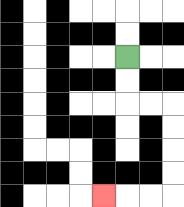{'start': '[5, 2]', 'end': '[4, 8]', 'path_directions': 'D,D,R,R,D,D,D,D,L,L,L', 'path_coordinates': '[[5, 2], [5, 3], [5, 4], [6, 4], [7, 4], [7, 5], [7, 6], [7, 7], [7, 8], [6, 8], [5, 8], [4, 8]]'}